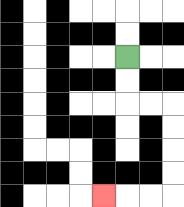{'start': '[5, 2]', 'end': '[4, 8]', 'path_directions': 'D,D,R,R,D,D,D,D,L,L,L', 'path_coordinates': '[[5, 2], [5, 3], [5, 4], [6, 4], [7, 4], [7, 5], [7, 6], [7, 7], [7, 8], [6, 8], [5, 8], [4, 8]]'}